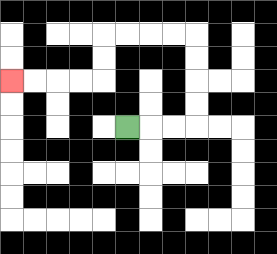{'start': '[5, 5]', 'end': '[0, 3]', 'path_directions': 'R,R,R,U,U,U,U,L,L,L,L,D,D,L,L,L,L', 'path_coordinates': '[[5, 5], [6, 5], [7, 5], [8, 5], [8, 4], [8, 3], [8, 2], [8, 1], [7, 1], [6, 1], [5, 1], [4, 1], [4, 2], [4, 3], [3, 3], [2, 3], [1, 3], [0, 3]]'}